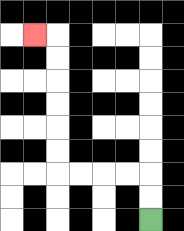{'start': '[6, 9]', 'end': '[1, 1]', 'path_directions': 'U,U,L,L,L,L,U,U,U,U,U,U,L', 'path_coordinates': '[[6, 9], [6, 8], [6, 7], [5, 7], [4, 7], [3, 7], [2, 7], [2, 6], [2, 5], [2, 4], [2, 3], [2, 2], [2, 1], [1, 1]]'}